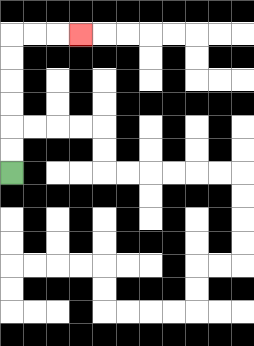{'start': '[0, 7]', 'end': '[3, 1]', 'path_directions': 'U,U,U,U,U,U,R,R,R', 'path_coordinates': '[[0, 7], [0, 6], [0, 5], [0, 4], [0, 3], [0, 2], [0, 1], [1, 1], [2, 1], [3, 1]]'}